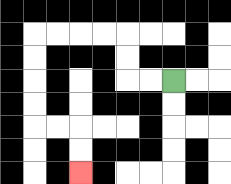{'start': '[7, 3]', 'end': '[3, 7]', 'path_directions': 'L,L,U,U,L,L,L,L,D,D,D,D,R,R,D,D', 'path_coordinates': '[[7, 3], [6, 3], [5, 3], [5, 2], [5, 1], [4, 1], [3, 1], [2, 1], [1, 1], [1, 2], [1, 3], [1, 4], [1, 5], [2, 5], [3, 5], [3, 6], [3, 7]]'}